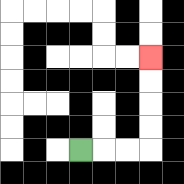{'start': '[3, 6]', 'end': '[6, 2]', 'path_directions': 'R,R,R,U,U,U,U', 'path_coordinates': '[[3, 6], [4, 6], [5, 6], [6, 6], [6, 5], [6, 4], [6, 3], [6, 2]]'}